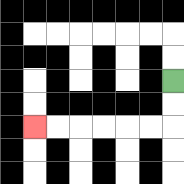{'start': '[7, 3]', 'end': '[1, 5]', 'path_directions': 'D,D,L,L,L,L,L,L', 'path_coordinates': '[[7, 3], [7, 4], [7, 5], [6, 5], [5, 5], [4, 5], [3, 5], [2, 5], [1, 5]]'}